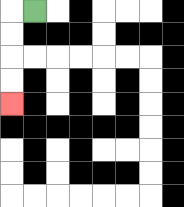{'start': '[1, 0]', 'end': '[0, 4]', 'path_directions': 'L,D,D,D,D', 'path_coordinates': '[[1, 0], [0, 0], [0, 1], [0, 2], [0, 3], [0, 4]]'}